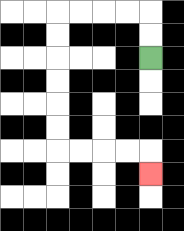{'start': '[6, 2]', 'end': '[6, 7]', 'path_directions': 'U,U,L,L,L,L,D,D,D,D,D,D,R,R,R,R,D', 'path_coordinates': '[[6, 2], [6, 1], [6, 0], [5, 0], [4, 0], [3, 0], [2, 0], [2, 1], [2, 2], [2, 3], [2, 4], [2, 5], [2, 6], [3, 6], [4, 6], [5, 6], [6, 6], [6, 7]]'}